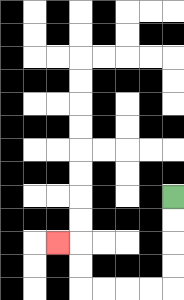{'start': '[7, 8]', 'end': '[2, 10]', 'path_directions': 'D,D,D,D,L,L,L,L,U,U,L', 'path_coordinates': '[[7, 8], [7, 9], [7, 10], [7, 11], [7, 12], [6, 12], [5, 12], [4, 12], [3, 12], [3, 11], [3, 10], [2, 10]]'}